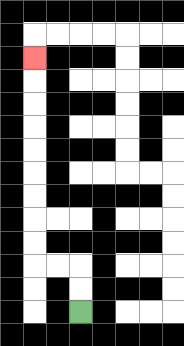{'start': '[3, 13]', 'end': '[1, 2]', 'path_directions': 'U,U,L,L,U,U,U,U,U,U,U,U,U', 'path_coordinates': '[[3, 13], [3, 12], [3, 11], [2, 11], [1, 11], [1, 10], [1, 9], [1, 8], [1, 7], [1, 6], [1, 5], [1, 4], [1, 3], [1, 2]]'}